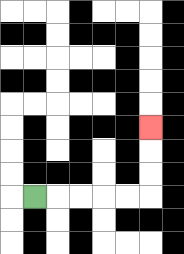{'start': '[1, 8]', 'end': '[6, 5]', 'path_directions': 'R,R,R,R,R,U,U,U', 'path_coordinates': '[[1, 8], [2, 8], [3, 8], [4, 8], [5, 8], [6, 8], [6, 7], [6, 6], [6, 5]]'}